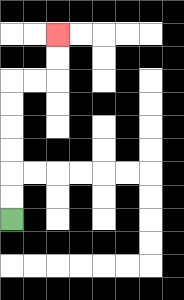{'start': '[0, 9]', 'end': '[2, 1]', 'path_directions': 'U,U,U,U,U,U,R,R,U,U', 'path_coordinates': '[[0, 9], [0, 8], [0, 7], [0, 6], [0, 5], [0, 4], [0, 3], [1, 3], [2, 3], [2, 2], [2, 1]]'}